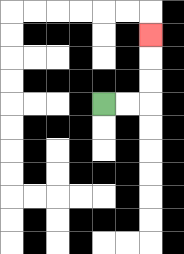{'start': '[4, 4]', 'end': '[6, 1]', 'path_directions': 'R,R,U,U,U', 'path_coordinates': '[[4, 4], [5, 4], [6, 4], [6, 3], [6, 2], [6, 1]]'}